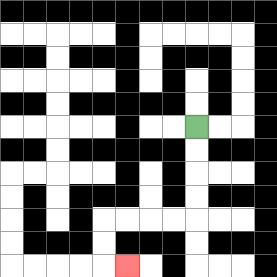{'start': '[8, 5]', 'end': '[5, 11]', 'path_directions': 'D,D,D,D,L,L,L,L,D,D,R', 'path_coordinates': '[[8, 5], [8, 6], [8, 7], [8, 8], [8, 9], [7, 9], [6, 9], [5, 9], [4, 9], [4, 10], [4, 11], [5, 11]]'}